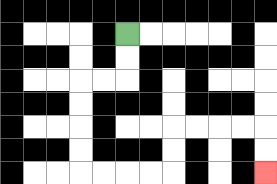{'start': '[5, 1]', 'end': '[11, 7]', 'path_directions': 'D,D,L,L,D,D,D,D,R,R,R,R,U,U,R,R,R,R,D,D', 'path_coordinates': '[[5, 1], [5, 2], [5, 3], [4, 3], [3, 3], [3, 4], [3, 5], [3, 6], [3, 7], [4, 7], [5, 7], [6, 7], [7, 7], [7, 6], [7, 5], [8, 5], [9, 5], [10, 5], [11, 5], [11, 6], [11, 7]]'}